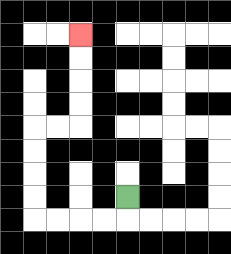{'start': '[5, 8]', 'end': '[3, 1]', 'path_directions': 'D,L,L,L,L,U,U,U,U,R,R,U,U,U,U', 'path_coordinates': '[[5, 8], [5, 9], [4, 9], [3, 9], [2, 9], [1, 9], [1, 8], [1, 7], [1, 6], [1, 5], [2, 5], [3, 5], [3, 4], [3, 3], [3, 2], [3, 1]]'}